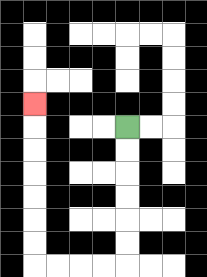{'start': '[5, 5]', 'end': '[1, 4]', 'path_directions': 'D,D,D,D,D,D,L,L,L,L,U,U,U,U,U,U,U', 'path_coordinates': '[[5, 5], [5, 6], [5, 7], [5, 8], [5, 9], [5, 10], [5, 11], [4, 11], [3, 11], [2, 11], [1, 11], [1, 10], [1, 9], [1, 8], [1, 7], [1, 6], [1, 5], [1, 4]]'}